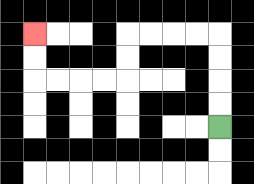{'start': '[9, 5]', 'end': '[1, 1]', 'path_directions': 'U,U,U,U,L,L,L,L,D,D,L,L,L,L,U,U', 'path_coordinates': '[[9, 5], [9, 4], [9, 3], [9, 2], [9, 1], [8, 1], [7, 1], [6, 1], [5, 1], [5, 2], [5, 3], [4, 3], [3, 3], [2, 3], [1, 3], [1, 2], [1, 1]]'}